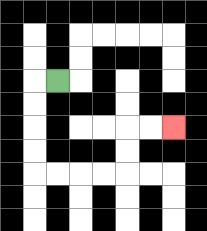{'start': '[2, 3]', 'end': '[7, 5]', 'path_directions': 'L,D,D,D,D,R,R,R,R,U,U,R,R', 'path_coordinates': '[[2, 3], [1, 3], [1, 4], [1, 5], [1, 6], [1, 7], [2, 7], [3, 7], [4, 7], [5, 7], [5, 6], [5, 5], [6, 5], [7, 5]]'}